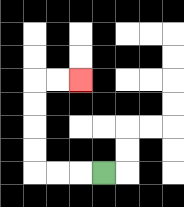{'start': '[4, 7]', 'end': '[3, 3]', 'path_directions': 'L,L,L,U,U,U,U,R,R', 'path_coordinates': '[[4, 7], [3, 7], [2, 7], [1, 7], [1, 6], [1, 5], [1, 4], [1, 3], [2, 3], [3, 3]]'}